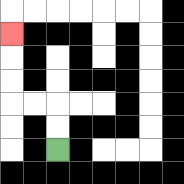{'start': '[2, 6]', 'end': '[0, 1]', 'path_directions': 'U,U,L,L,U,U,U', 'path_coordinates': '[[2, 6], [2, 5], [2, 4], [1, 4], [0, 4], [0, 3], [0, 2], [0, 1]]'}